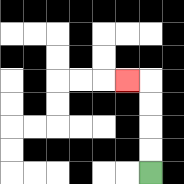{'start': '[6, 7]', 'end': '[5, 3]', 'path_directions': 'U,U,U,U,L', 'path_coordinates': '[[6, 7], [6, 6], [6, 5], [6, 4], [6, 3], [5, 3]]'}